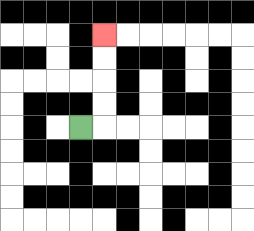{'start': '[3, 5]', 'end': '[4, 1]', 'path_directions': 'R,U,U,U,U', 'path_coordinates': '[[3, 5], [4, 5], [4, 4], [4, 3], [4, 2], [4, 1]]'}